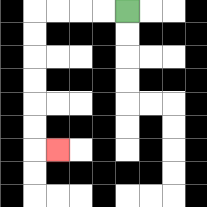{'start': '[5, 0]', 'end': '[2, 6]', 'path_directions': 'L,L,L,L,D,D,D,D,D,D,R', 'path_coordinates': '[[5, 0], [4, 0], [3, 0], [2, 0], [1, 0], [1, 1], [1, 2], [1, 3], [1, 4], [1, 5], [1, 6], [2, 6]]'}